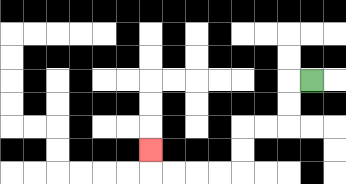{'start': '[13, 3]', 'end': '[6, 6]', 'path_directions': 'L,D,D,L,L,D,D,L,L,L,L,U', 'path_coordinates': '[[13, 3], [12, 3], [12, 4], [12, 5], [11, 5], [10, 5], [10, 6], [10, 7], [9, 7], [8, 7], [7, 7], [6, 7], [6, 6]]'}